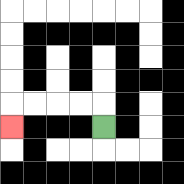{'start': '[4, 5]', 'end': '[0, 5]', 'path_directions': 'U,L,L,L,L,D', 'path_coordinates': '[[4, 5], [4, 4], [3, 4], [2, 4], [1, 4], [0, 4], [0, 5]]'}